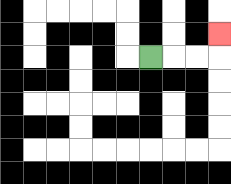{'start': '[6, 2]', 'end': '[9, 1]', 'path_directions': 'R,R,R,U', 'path_coordinates': '[[6, 2], [7, 2], [8, 2], [9, 2], [9, 1]]'}